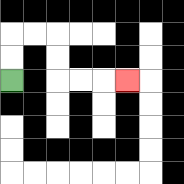{'start': '[0, 3]', 'end': '[5, 3]', 'path_directions': 'U,U,R,R,D,D,R,R,R', 'path_coordinates': '[[0, 3], [0, 2], [0, 1], [1, 1], [2, 1], [2, 2], [2, 3], [3, 3], [4, 3], [5, 3]]'}